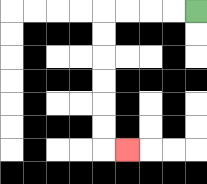{'start': '[8, 0]', 'end': '[5, 6]', 'path_directions': 'L,L,L,L,D,D,D,D,D,D,R', 'path_coordinates': '[[8, 0], [7, 0], [6, 0], [5, 0], [4, 0], [4, 1], [4, 2], [4, 3], [4, 4], [4, 5], [4, 6], [5, 6]]'}